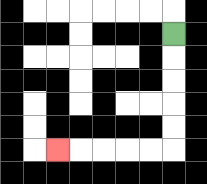{'start': '[7, 1]', 'end': '[2, 6]', 'path_directions': 'D,D,D,D,D,L,L,L,L,L', 'path_coordinates': '[[7, 1], [7, 2], [7, 3], [7, 4], [7, 5], [7, 6], [6, 6], [5, 6], [4, 6], [3, 6], [2, 6]]'}